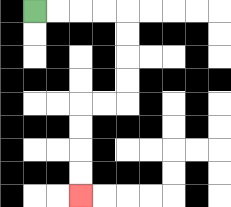{'start': '[1, 0]', 'end': '[3, 8]', 'path_directions': 'R,R,R,R,D,D,D,D,L,L,D,D,D,D', 'path_coordinates': '[[1, 0], [2, 0], [3, 0], [4, 0], [5, 0], [5, 1], [5, 2], [5, 3], [5, 4], [4, 4], [3, 4], [3, 5], [3, 6], [3, 7], [3, 8]]'}